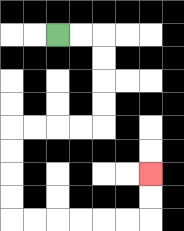{'start': '[2, 1]', 'end': '[6, 7]', 'path_directions': 'R,R,D,D,D,D,L,L,L,L,D,D,D,D,R,R,R,R,R,R,U,U', 'path_coordinates': '[[2, 1], [3, 1], [4, 1], [4, 2], [4, 3], [4, 4], [4, 5], [3, 5], [2, 5], [1, 5], [0, 5], [0, 6], [0, 7], [0, 8], [0, 9], [1, 9], [2, 9], [3, 9], [4, 9], [5, 9], [6, 9], [6, 8], [6, 7]]'}